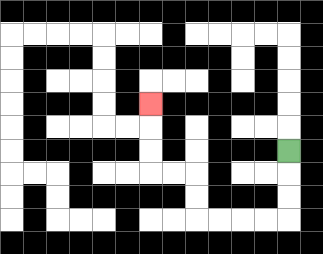{'start': '[12, 6]', 'end': '[6, 4]', 'path_directions': 'D,D,D,L,L,L,L,U,U,L,L,U,U,U', 'path_coordinates': '[[12, 6], [12, 7], [12, 8], [12, 9], [11, 9], [10, 9], [9, 9], [8, 9], [8, 8], [8, 7], [7, 7], [6, 7], [6, 6], [6, 5], [6, 4]]'}